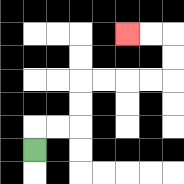{'start': '[1, 6]', 'end': '[5, 1]', 'path_directions': 'U,R,R,U,U,R,R,R,R,U,U,L,L', 'path_coordinates': '[[1, 6], [1, 5], [2, 5], [3, 5], [3, 4], [3, 3], [4, 3], [5, 3], [6, 3], [7, 3], [7, 2], [7, 1], [6, 1], [5, 1]]'}